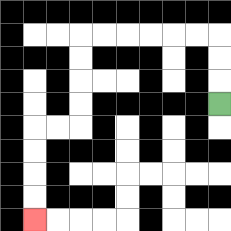{'start': '[9, 4]', 'end': '[1, 9]', 'path_directions': 'U,U,U,L,L,L,L,L,L,D,D,D,D,L,L,D,D,D,D', 'path_coordinates': '[[9, 4], [9, 3], [9, 2], [9, 1], [8, 1], [7, 1], [6, 1], [5, 1], [4, 1], [3, 1], [3, 2], [3, 3], [3, 4], [3, 5], [2, 5], [1, 5], [1, 6], [1, 7], [1, 8], [1, 9]]'}